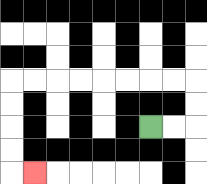{'start': '[6, 5]', 'end': '[1, 7]', 'path_directions': 'R,R,U,U,L,L,L,L,L,L,L,L,D,D,D,D,R', 'path_coordinates': '[[6, 5], [7, 5], [8, 5], [8, 4], [8, 3], [7, 3], [6, 3], [5, 3], [4, 3], [3, 3], [2, 3], [1, 3], [0, 3], [0, 4], [0, 5], [0, 6], [0, 7], [1, 7]]'}